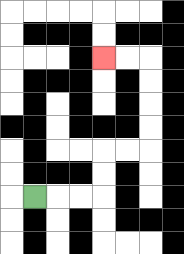{'start': '[1, 8]', 'end': '[4, 2]', 'path_directions': 'R,R,R,U,U,R,R,U,U,U,U,L,L', 'path_coordinates': '[[1, 8], [2, 8], [3, 8], [4, 8], [4, 7], [4, 6], [5, 6], [6, 6], [6, 5], [6, 4], [6, 3], [6, 2], [5, 2], [4, 2]]'}